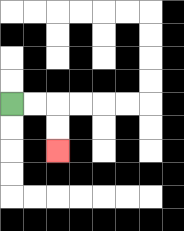{'start': '[0, 4]', 'end': '[2, 6]', 'path_directions': 'R,R,D,D', 'path_coordinates': '[[0, 4], [1, 4], [2, 4], [2, 5], [2, 6]]'}